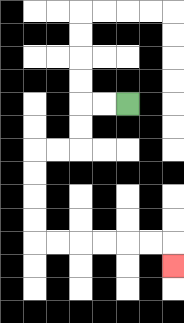{'start': '[5, 4]', 'end': '[7, 11]', 'path_directions': 'L,L,D,D,L,L,D,D,D,D,R,R,R,R,R,R,D', 'path_coordinates': '[[5, 4], [4, 4], [3, 4], [3, 5], [3, 6], [2, 6], [1, 6], [1, 7], [1, 8], [1, 9], [1, 10], [2, 10], [3, 10], [4, 10], [5, 10], [6, 10], [7, 10], [7, 11]]'}